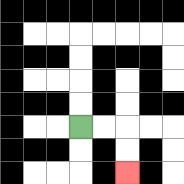{'start': '[3, 5]', 'end': '[5, 7]', 'path_directions': 'R,R,D,D', 'path_coordinates': '[[3, 5], [4, 5], [5, 5], [5, 6], [5, 7]]'}